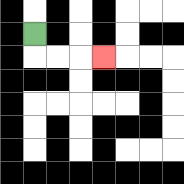{'start': '[1, 1]', 'end': '[4, 2]', 'path_directions': 'D,R,R,R', 'path_coordinates': '[[1, 1], [1, 2], [2, 2], [3, 2], [4, 2]]'}